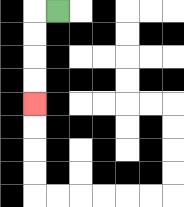{'start': '[2, 0]', 'end': '[1, 4]', 'path_directions': 'L,D,D,D,D', 'path_coordinates': '[[2, 0], [1, 0], [1, 1], [1, 2], [1, 3], [1, 4]]'}